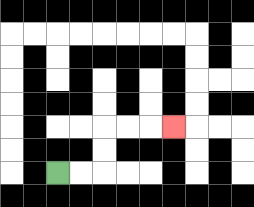{'start': '[2, 7]', 'end': '[7, 5]', 'path_directions': 'R,R,U,U,R,R,R', 'path_coordinates': '[[2, 7], [3, 7], [4, 7], [4, 6], [4, 5], [5, 5], [6, 5], [7, 5]]'}